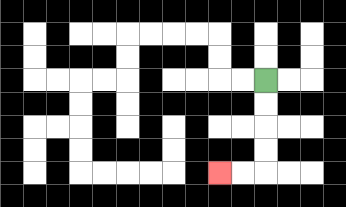{'start': '[11, 3]', 'end': '[9, 7]', 'path_directions': 'D,D,D,D,L,L', 'path_coordinates': '[[11, 3], [11, 4], [11, 5], [11, 6], [11, 7], [10, 7], [9, 7]]'}